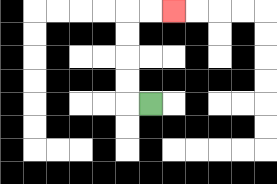{'start': '[6, 4]', 'end': '[7, 0]', 'path_directions': 'L,U,U,U,U,R,R', 'path_coordinates': '[[6, 4], [5, 4], [5, 3], [5, 2], [5, 1], [5, 0], [6, 0], [7, 0]]'}